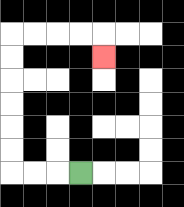{'start': '[3, 7]', 'end': '[4, 2]', 'path_directions': 'L,L,L,U,U,U,U,U,U,R,R,R,R,D', 'path_coordinates': '[[3, 7], [2, 7], [1, 7], [0, 7], [0, 6], [0, 5], [0, 4], [0, 3], [0, 2], [0, 1], [1, 1], [2, 1], [3, 1], [4, 1], [4, 2]]'}